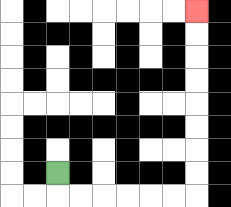{'start': '[2, 7]', 'end': '[8, 0]', 'path_directions': 'D,R,R,R,R,R,R,U,U,U,U,U,U,U,U', 'path_coordinates': '[[2, 7], [2, 8], [3, 8], [4, 8], [5, 8], [6, 8], [7, 8], [8, 8], [8, 7], [8, 6], [8, 5], [8, 4], [8, 3], [8, 2], [8, 1], [8, 0]]'}